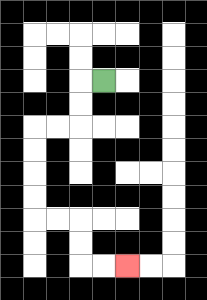{'start': '[4, 3]', 'end': '[5, 11]', 'path_directions': 'L,D,D,L,L,D,D,D,D,R,R,D,D,R,R', 'path_coordinates': '[[4, 3], [3, 3], [3, 4], [3, 5], [2, 5], [1, 5], [1, 6], [1, 7], [1, 8], [1, 9], [2, 9], [3, 9], [3, 10], [3, 11], [4, 11], [5, 11]]'}